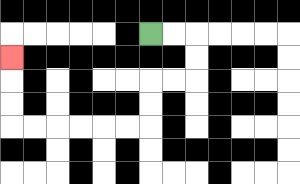{'start': '[6, 1]', 'end': '[0, 2]', 'path_directions': 'R,R,D,D,L,L,D,D,L,L,L,L,L,L,U,U,U', 'path_coordinates': '[[6, 1], [7, 1], [8, 1], [8, 2], [8, 3], [7, 3], [6, 3], [6, 4], [6, 5], [5, 5], [4, 5], [3, 5], [2, 5], [1, 5], [0, 5], [0, 4], [0, 3], [0, 2]]'}